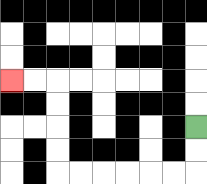{'start': '[8, 5]', 'end': '[0, 3]', 'path_directions': 'D,D,L,L,L,L,L,L,U,U,U,U,L,L', 'path_coordinates': '[[8, 5], [8, 6], [8, 7], [7, 7], [6, 7], [5, 7], [4, 7], [3, 7], [2, 7], [2, 6], [2, 5], [2, 4], [2, 3], [1, 3], [0, 3]]'}